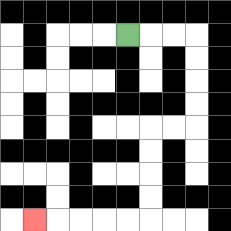{'start': '[5, 1]', 'end': '[1, 9]', 'path_directions': 'R,R,R,D,D,D,D,L,L,D,D,D,D,L,L,L,L,L', 'path_coordinates': '[[5, 1], [6, 1], [7, 1], [8, 1], [8, 2], [8, 3], [8, 4], [8, 5], [7, 5], [6, 5], [6, 6], [6, 7], [6, 8], [6, 9], [5, 9], [4, 9], [3, 9], [2, 9], [1, 9]]'}